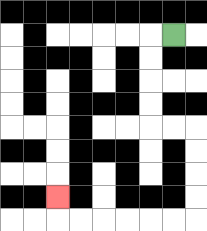{'start': '[7, 1]', 'end': '[2, 8]', 'path_directions': 'L,D,D,D,D,R,R,D,D,D,D,L,L,L,L,L,L,U', 'path_coordinates': '[[7, 1], [6, 1], [6, 2], [6, 3], [6, 4], [6, 5], [7, 5], [8, 5], [8, 6], [8, 7], [8, 8], [8, 9], [7, 9], [6, 9], [5, 9], [4, 9], [3, 9], [2, 9], [2, 8]]'}